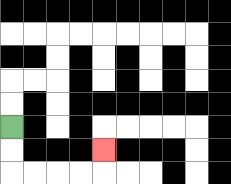{'start': '[0, 5]', 'end': '[4, 6]', 'path_directions': 'D,D,R,R,R,R,U', 'path_coordinates': '[[0, 5], [0, 6], [0, 7], [1, 7], [2, 7], [3, 7], [4, 7], [4, 6]]'}